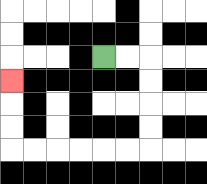{'start': '[4, 2]', 'end': '[0, 3]', 'path_directions': 'R,R,D,D,D,D,L,L,L,L,L,L,U,U,U', 'path_coordinates': '[[4, 2], [5, 2], [6, 2], [6, 3], [6, 4], [6, 5], [6, 6], [5, 6], [4, 6], [3, 6], [2, 6], [1, 6], [0, 6], [0, 5], [0, 4], [0, 3]]'}